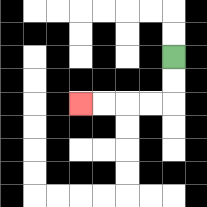{'start': '[7, 2]', 'end': '[3, 4]', 'path_directions': 'D,D,L,L,L,L', 'path_coordinates': '[[7, 2], [7, 3], [7, 4], [6, 4], [5, 4], [4, 4], [3, 4]]'}